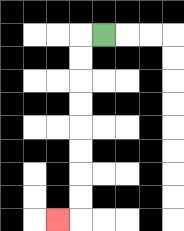{'start': '[4, 1]', 'end': '[2, 9]', 'path_directions': 'L,D,D,D,D,D,D,D,D,L', 'path_coordinates': '[[4, 1], [3, 1], [3, 2], [3, 3], [3, 4], [3, 5], [3, 6], [3, 7], [3, 8], [3, 9], [2, 9]]'}